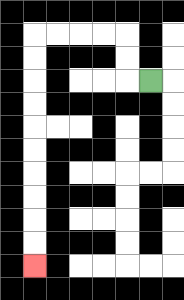{'start': '[6, 3]', 'end': '[1, 11]', 'path_directions': 'L,U,U,L,L,L,L,D,D,D,D,D,D,D,D,D,D', 'path_coordinates': '[[6, 3], [5, 3], [5, 2], [5, 1], [4, 1], [3, 1], [2, 1], [1, 1], [1, 2], [1, 3], [1, 4], [1, 5], [1, 6], [1, 7], [1, 8], [1, 9], [1, 10], [1, 11]]'}